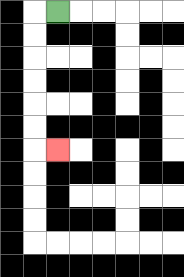{'start': '[2, 0]', 'end': '[2, 6]', 'path_directions': 'L,D,D,D,D,D,D,R', 'path_coordinates': '[[2, 0], [1, 0], [1, 1], [1, 2], [1, 3], [1, 4], [1, 5], [1, 6], [2, 6]]'}